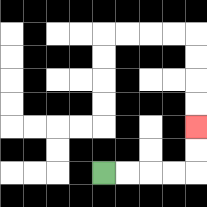{'start': '[4, 7]', 'end': '[8, 5]', 'path_directions': 'R,R,R,R,U,U', 'path_coordinates': '[[4, 7], [5, 7], [6, 7], [7, 7], [8, 7], [8, 6], [8, 5]]'}